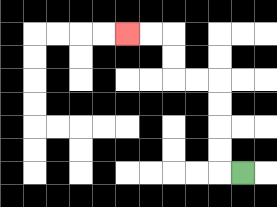{'start': '[10, 7]', 'end': '[5, 1]', 'path_directions': 'L,U,U,U,U,L,L,U,U,L,L', 'path_coordinates': '[[10, 7], [9, 7], [9, 6], [9, 5], [9, 4], [9, 3], [8, 3], [7, 3], [7, 2], [7, 1], [6, 1], [5, 1]]'}